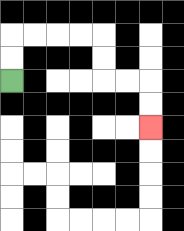{'start': '[0, 3]', 'end': '[6, 5]', 'path_directions': 'U,U,R,R,R,R,D,D,R,R,D,D', 'path_coordinates': '[[0, 3], [0, 2], [0, 1], [1, 1], [2, 1], [3, 1], [4, 1], [4, 2], [4, 3], [5, 3], [6, 3], [6, 4], [6, 5]]'}